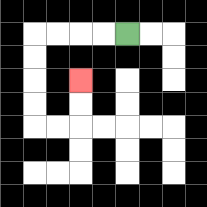{'start': '[5, 1]', 'end': '[3, 3]', 'path_directions': 'L,L,L,L,D,D,D,D,R,R,U,U', 'path_coordinates': '[[5, 1], [4, 1], [3, 1], [2, 1], [1, 1], [1, 2], [1, 3], [1, 4], [1, 5], [2, 5], [3, 5], [3, 4], [3, 3]]'}